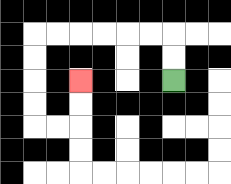{'start': '[7, 3]', 'end': '[3, 3]', 'path_directions': 'U,U,L,L,L,L,L,L,D,D,D,D,R,R,U,U', 'path_coordinates': '[[7, 3], [7, 2], [7, 1], [6, 1], [5, 1], [4, 1], [3, 1], [2, 1], [1, 1], [1, 2], [1, 3], [1, 4], [1, 5], [2, 5], [3, 5], [3, 4], [3, 3]]'}